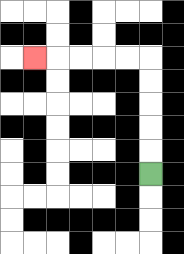{'start': '[6, 7]', 'end': '[1, 2]', 'path_directions': 'U,U,U,U,U,L,L,L,L,L', 'path_coordinates': '[[6, 7], [6, 6], [6, 5], [6, 4], [6, 3], [6, 2], [5, 2], [4, 2], [3, 2], [2, 2], [1, 2]]'}